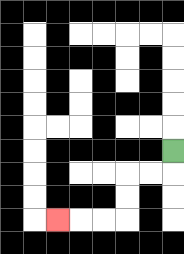{'start': '[7, 6]', 'end': '[2, 9]', 'path_directions': 'D,L,L,D,D,L,L,L', 'path_coordinates': '[[7, 6], [7, 7], [6, 7], [5, 7], [5, 8], [5, 9], [4, 9], [3, 9], [2, 9]]'}